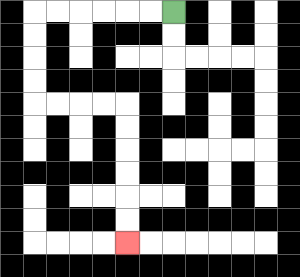{'start': '[7, 0]', 'end': '[5, 10]', 'path_directions': 'L,L,L,L,L,L,D,D,D,D,R,R,R,R,D,D,D,D,D,D', 'path_coordinates': '[[7, 0], [6, 0], [5, 0], [4, 0], [3, 0], [2, 0], [1, 0], [1, 1], [1, 2], [1, 3], [1, 4], [2, 4], [3, 4], [4, 4], [5, 4], [5, 5], [5, 6], [5, 7], [5, 8], [5, 9], [5, 10]]'}